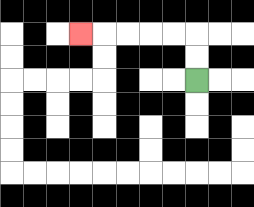{'start': '[8, 3]', 'end': '[3, 1]', 'path_directions': 'U,U,L,L,L,L,L', 'path_coordinates': '[[8, 3], [8, 2], [8, 1], [7, 1], [6, 1], [5, 1], [4, 1], [3, 1]]'}